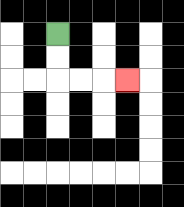{'start': '[2, 1]', 'end': '[5, 3]', 'path_directions': 'D,D,R,R,R', 'path_coordinates': '[[2, 1], [2, 2], [2, 3], [3, 3], [4, 3], [5, 3]]'}